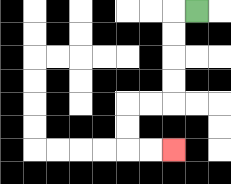{'start': '[8, 0]', 'end': '[7, 6]', 'path_directions': 'L,D,D,D,D,L,L,D,D,R,R', 'path_coordinates': '[[8, 0], [7, 0], [7, 1], [7, 2], [7, 3], [7, 4], [6, 4], [5, 4], [5, 5], [5, 6], [6, 6], [7, 6]]'}